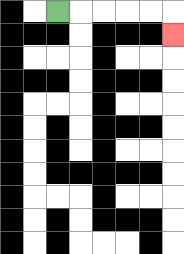{'start': '[2, 0]', 'end': '[7, 1]', 'path_directions': 'R,R,R,R,R,D', 'path_coordinates': '[[2, 0], [3, 0], [4, 0], [5, 0], [6, 0], [7, 0], [7, 1]]'}